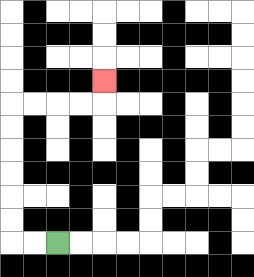{'start': '[2, 10]', 'end': '[4, 3]', 'path_directions': 'L,L,U,U,U,U,U,U,R,R,R,R,U', 'path_coordinates': '[[2, 10], [1, 10], [0, 10], [0, 9], [0, 8], [0, 7], [0, 6], [0, 5], [0, 4], [1, 4], [2, 4], [3, 4], [4, 4], [4, 3]]'}